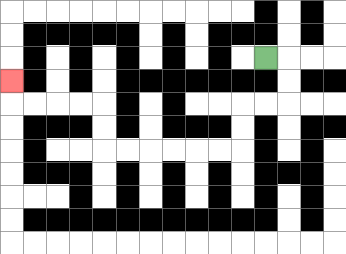{'start': '[11, 2]', 'end': '[0, 3]', 'path_directions': 'R,D,D,L,L,D,D,L,L,L,L,L,L,U,U,L,L,L,L,U', 'path_coordinates': '[[11, 2], [12, 2], [12, 3], [12, 4], [11, 4], [10, 4], [10, 5], [10, 6], [9, 6], [8, 6], [7, 6], [6, 6], [5, 6], [4, 6], [4, 5], [4, 4], [3, 4], [2, 4], [1, 4], [0, 4], [0, 3]]'}